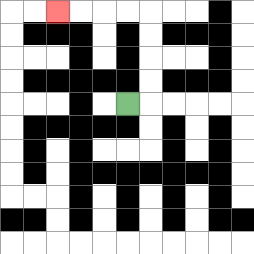{'start': '[5, 4]', 'end': '[2, 0]', 'path_directions': 'R,U,U,U,U,L,L,L,L', 'path_coordinates': '[[5, 4], [6, 4], [6, 3], [6, 2], [6, 1], [6, 0], [5, 0], [4, 0], [3, 0], [2, 0]]'}